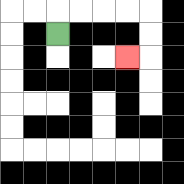{'start': '[2, 1]', 'end': '[5, 2]', 'path_directions': 'U,R,R,R,R,D,D,L', 'path_coordinates': '[[2, 1], [2, 0], [3, 0], [4, 0], [5, 0], [6, 0], [6, 1], [6, 2], [5, 2]]'}